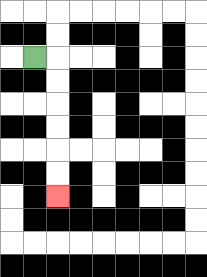{'start': '[1, 2]', 'end': '[2, 8]', 'path_directions': 'R,D,D,D,D,D,D', 'path_coordinates': '[[1, 2], [2, 2], [2, 3], [2, 4], [2, 5], [2, 6], [2, 7], [2, 8]]'}